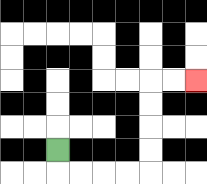{'start': '[2, 6]', 'end': '[8, 3]', 'path_directions': 'D,R,R,R,R,U,U,U,U,R,R', 'path_coordinates': '[[2, 6], [2, 7], [3, 7], [4, 7], [5, 7], [6, 7], [6, 6], [6, 5], [6, 4], [6, 3], [7, 3], [8, 3]]'}